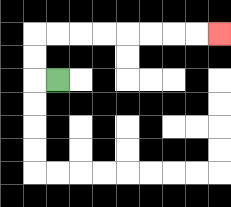{'start': '[2, 3]', 'end': '[9, 1]', 'path_directions': 'L,U,U,R,R,R,R,R,R,R,R', 'path_coordinates': '[[2, 3], [1, 3], [1, 2], [1, 1], [2, 1], [3, 1], [4, 1], [5, 1], [6, 1], [7, 1], [8, 1], [9, 1]]'}